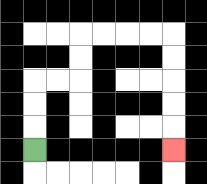{'start': '[1, 6]', 'end': '[7, 6]', 'path_directions': 'U,U,U,R,R,U,U,R,R,R,R,D,D,D,D,D', 'path_coordinates': '[[1, 6], [1, 5], [1, 4], [1, 3], [2, 3], [3, 3], [3, 2], [3, 1], [4, 1], [5, 1], [6, 1], [7, 1], [7, 2], [7, 3], [7, 4], [7, 5], [7, 6]]'}